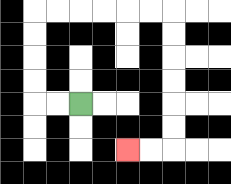{'start': '[3, 4]', 'end': '[5, 6]', 'path_directions': 'L,L,U,U,U,U,R,R,R,R,R,R,D,D,D,D,D,D,L,L', 'path_coordinates': '[[3, 4], [2, 4], [1, 4], [1, 3], [1, 2], [1, 1], [1, 0], [2, 0], [3, 0], [4, 0], [5, 0], [6, 0], [7, 0], [7, 1], [7, 2], [7, 3], [7, 4], [7, 5], [7, 6], [6, 6], [5, 6]]'}